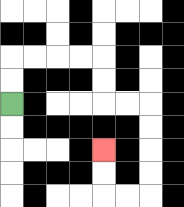{'start': '[0, 4]', 'end': '[4, 6]', 'path_directions': 'U,U,R,R,R,R,D,D,R,R,D,D,D,D,L,L,U,U', 'path_coordinates': '[[0, 4], [0, 3], [0, 2], [1, 2], [2, 2], [3, 2], [4, 2], [4, 3], [4, 4], [5, 4], [6, 4], [6, 5], [6, 6], [6, 7], [6, 8], [5, 8], [4, 8], [4, 7], [4, 6]]'}